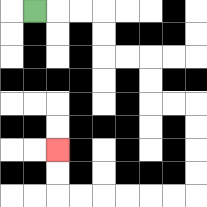{'start': '[1, 0]', 'end': '[2, 6]', 'path_directions': 'R,R,R,D,D,R,R,D,D,R,R,D,D,D,D,L,L,L,L,L,L,U,U', 'path_coordinates': '[[1, 0], [2, 0], [3, 0], [4, 0], [4, 1], [4, 2], [5, 2], [6, 2], [6, 3], [6, 4], [7, 4], [8, 4], [8, 5], [8, 6], [8, 7], [8, 8], [7, 8], [6, 8], [5, 8], [4, 8], [3, 8], [2, 8], [2, 7], [2, 6]]'}